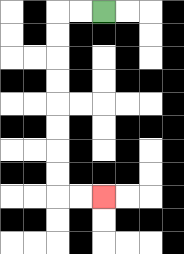{'start': '[4, 0]', 'end': '[4, 8]', 'path_directions': 'L,L,D,D,D,D,D,D,D,D,R,R', 'path_coordinates': '[[4, 0], [3, 0], [2, 0], [2, 1], [2, 2], [2, 3], [2, 4], [2, 5], [2, 6], [2, 7], [2, 8], [3, 8], [4, 8]]'}